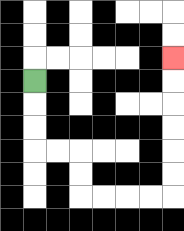{'start': '[1, 3]', 'end': '[7, 2]', 'path_directions': 'D,D,D,R,R,D,D,R,R,R,R,U,U,U,U,U,U', 'path_coordinates': '[[1, 3], [1, 4], [1, 5], [1, 6], [2, 6], [3, 6], [3, 7], [3, 8], [4, 8], [5, 8], [6, 8], [7, 8], [7, 7], [7, 6], [7, 5], [7, 4], [7, 3], [7, 2]]'}